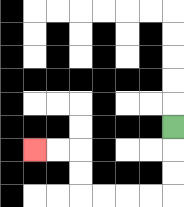{'start': '[7, 5]', 'end': '[1, 6]', 'path_directions': 'D,D,D,L,L,L,L,U,U,L,L', 'path_coordinates': '[[7, 5], [7, 6], [7, 7], [7, 8], [6, 8], [5, 8], [4, 8], [3, 8], [3, 7], [3, 6], [2, 6], [1, 6]]'}